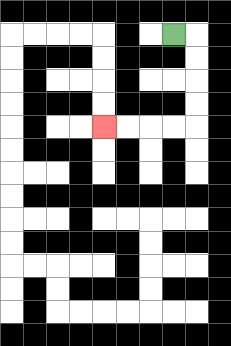{'start': '[7, 1]', 'end': '[4, 5]', 'path_directions': 'R,D,D,D,D,L,L,L,L', 'path_coordinates': '[[7, 1], [8, 1], [8, 2], [8, 3], [8, 4], [8, 5], [7, 5], [6, 5], [5, 5], [4, 5]]'}